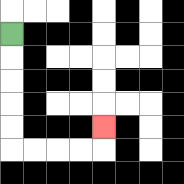{'start': '[0, 1]', 'end': '[4, 5]', 'path_directions': 'D,D,D,D,D,R,R,R,R,U', 'path_coordinates': '[[0, 1], [0, 2], [0, 3], [0, 4], [0, 5], [0, 6], [1, 6], [2, 6], [3, 6], [4, 6], [4, 5]]'}